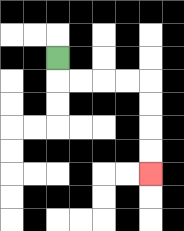{'start': '[2, 2]', 'end': '[6, 7]', 'path_directions': 'D,R,R,R,R,D,D,D,D', 'path_coordinates': '[[2, 2], [2, 3], [3, 3], [4, 3], [5, 3], [6, 3], [6, 4], [6, 5], [6, 6], [6, 7]]'}